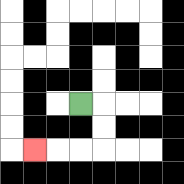{'start': '[3, 4]', 'end': '[1, 6]', 'path_directions': 'R,D,D,L,L,L', 'path_coordinates': '[[3, 4], [4, 4], [4, 5], [4, 6], [3, 6], [2, 6], [1, 6]]'}